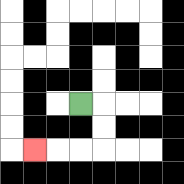{'start': '[3, 4]', 'end': '[1, 6]', 'path_directions': 'R,D,D,L,L,L', 'path_coordinates': '[[3, 4], [4, 4], [4, 5], [4, 6], [3, 6], [2, 6], [1, 6]]'}